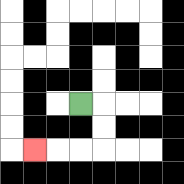{'start': '[3, 4]', 'end': '[1, 6]', 'path_directions': 'R,D,D,L,L,L', 'path_coordinates': '[[3, 4], [4, 4], [4, 5], [4, 6], [3, 6], [2, 6], [1, 6]]'}